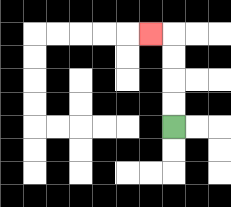{'start': '[7, 5]', 'end': '[6, 1]', 'path_directions': 'U,U,U,U,L', 'path_coordinates': '[[7, 5], [7, 4], [7, 3], [7, 2], [7, 1], [6, 1]]'}